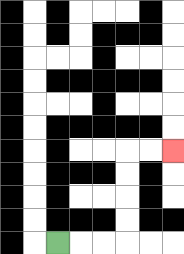{'start': '[2, 10]', 'end': '[7, 6]', 'path_directions': 'R,R,R,U,U,U,U,R,R', 'path_coordinates': '[[2, 10], [3, 10], [4, 10], [5, 10], [5, 9], [5, 8], [5, 7], [5, 6], [6, 6], [7, 6]]'}